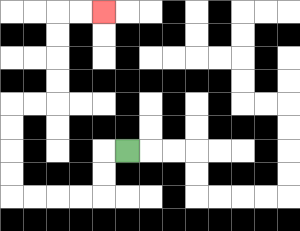{'start': '[5, 6]', 'end': '[4, 0]', 'path_directions': 'L,D,D,L,L,L,L,U,U,U,U,R,R,U,U,U,U,R,R', 'path_coordinates': '[[5, 6], [4, 6], [4, 7], [4, 8], [3, 8], [2, 8], [1, 8], [0, 8], [0, 7], [0, 6], [0, 5], [0, 4], [1, 4], [2, 4], [2, 3], [2, 2], [2, 1], [2, 0], [3, 0], [4, 0]]'}